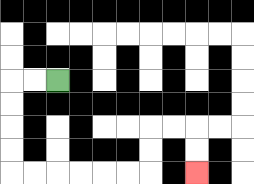{'start': '[2, 3]', 'end': '[8, 7]', 'path_directions': 'L,L,D,D,D,D,R,R,R,R,R,R,U,U,R,R,D,D', 'path_coordinates': '[[2, 3], [1, 3], [0, 3], [0, 4], [0, 5], [0, 6], [0, 7], [1, 7], [2, 7], [3, 7], [4, 7], [5, 7], [6, 7], [6, 6], [6, 5], [7, 5], [8, 5], [8, 6], [8, 7]]'}